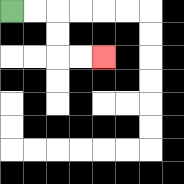{'start': '[0, 0]', 'end': '[4, 2]', 'path_directions': 'R,R,D,D,R,R', 'path_coordinates': '[[0, 0], [1, 0], [2, 0], [2, 1], [2, 2], [3, 2], [4, 2]]'}